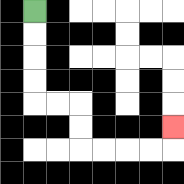{'start': '[1, 0]', 'end': '[7, 5]', 'path_directions': 'D,D,D,D,R,R,D,D,R,R,R,R,U', 'path_coordinates': '[[1, 0], [1, 1], [1, 2], [1, 3], [1, 4], [2, 4], [3, 4], [3, 5], [3, 6], [4, 6], [5, 6], [6, 6], [7, 6], [7, 5]]'}